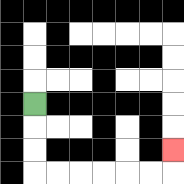{'start': '[1, 4]', 'end': '[7, 6]', 'path_directions': 'D,D,D,R,R,R,R,R,R,U', 'path_coordinates': '[[1, 4], [1, 5], [1, 6], [1, 7], [2, 7], [3, 7], [4, 7], [5, 7], [6, 7], [7, 7], [7, 6]]'}